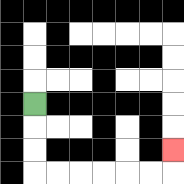{'start': '[1, 4]', 'end': '[7, 6]', 'path_directions': 'D,D,D,R,R,R,R,R,R,U', 'path_coordinates': '[[1, 4], [1, 5], [1, 6], [1, 7], [2, 7], [3, 7], [4, 7], [5, 7], [6, 7], [7, 7], [7, 6]]'}